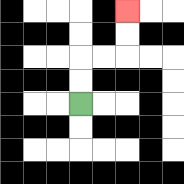{'start': '[3, 4]', 'end': '[5, 0]', 'path_directions': 'U,U,R,R,U,U', 'path_coordinates': '[[3, 4], [3, 3], [3, 2], [4, 2], [5, 2], [5, 1], [5, 0]]'}